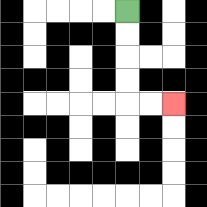{'start': '[5, 0]', 'end': '[7, 4]', 'path_directions': 'D,D,D,D,R,R', 'path_coordinates': '[[5, 0], [5, 1], [5, 2], [5, 3], [5, 4], [6, 4], [7, 4]]'}